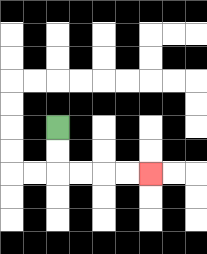{'start': '[2, 5]', 'end': '[6, 7]', 'path_directions': 'D,D,R,R,R,R', 'path_coordinates': '[[2, 5], [2, 6], [2, 7], [3, 7], [4, 7], [5, 7], [6, 7]]'}